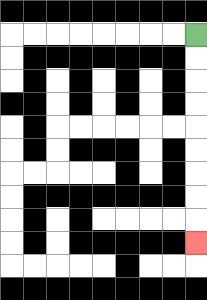{'start': '[8, 1]', 'end': '[8, 10]', 'path_directions': 'D,D,D,D,D,D,D,D,D', 'path_coordinates': '[[8, 1], [8, 2], [8, 3], [8, 4], [8, 5], [8, 6], [8, 7], [8, 8], [8, 9], [8, 10]]'}